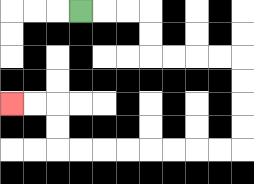{'start': '[3, 0]', 'end': '[0, 4]', 'path_directions': 'R,R,R,D,D,R,R,R,R,D,D,D,D,L,L,L,L,L,L,L,L,U,U,L,L', 'path_coordinates': '[[3, 0], [4, 0], [5, 0], [6, 0], [6, 1], [6, 2], [7, 2], [8, 2], [9, 2], [10, 2], [10, 3], [10, 4], [10, 5], [10, 6], [9, 6], [8, 6], [7, 6], [6, 6], [5, 6], [4, 6], [3, 6], [2, 6], [2, 5], [2, 4], [1, 4], [0, 4]]'}